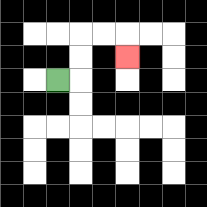{'start': '[2, 3]', 'end': '[5, 2]', 'path_directions': 'R,U,U,R,R,D', 'path_coordinates': '[[2, 3], [3, 3], [3, 2], [3, 1], [4, 1], [5, 1], [5, 2]]'}